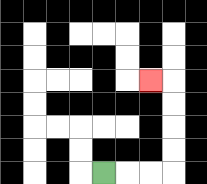{'start': '[4, 7]', 'end': '[6, 3]', 'path_directions': 'R,R,R,U,U,U,U,L', 'path_coordinates': '[[4, 7], [5, 7], [6, 7], [7, 7], [7, 6], [7, 5], [7, 4], [7, 3], [6, 3]]'}